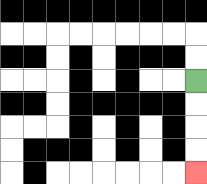{'start': '[8, 3]', 'end': '[8, 7]', 'path_directions': 'D,D,D,D', 'path_coordinates': '[[8, 3], [8, 4], [8, 5], [8, 6], [8, 7]]'}